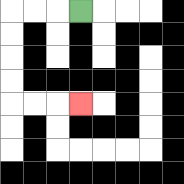{'start': '[3, 0]', 'end': '[3, 4]', 'path_directions': 'L,L,L,D,D,D,D,R,R,R', 'path_coordinates': '[[3, 0], [2, 0], [1, 0], [0, 0], [0, 1], [0, 2], [0, 3], [0, 4], [1, 4], [2, 4], [3, 4]]'}